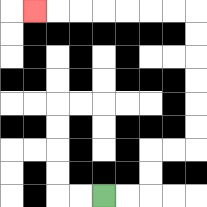{'start': '[4, 8]', 'end': '[1, 0]', 'path_directions': 'R,R,U,U,R,R,U,U,U,U,U,U,L,L,L,L,L,L,L', 'path_coordinates': '[[4, 8], [5, 8], [6, 8], [6, 7], [6, 6], [7, 6], [8, 6], [8, 5], [8, 4], [8, 3], [8, 2], [8, 1], [8, 0], [7, 0], [6, 0], [5, 0], [4, 0], [3, 0], [2, 0], [1, 0]]'}